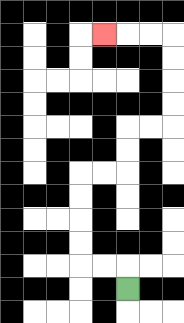{'start': '[5, 12]', 'end': '[4, 1]', 'path_directions': 'U,L,L,U,U,U,U,R,R,U,U,R,R,U,U,U,U,L,L,L', 'path_coordinates': '[[5, 12], [5, 11], [4, 11], [3, 11], [3, 10], [3, 9], [3, 8], [3, 7], [4, 7], [5, 7], [5, 6], [5, 5], [6, 5], [7, 5], [7, 4], [7, 3], [7, 2], [7, 1], [6, 1], [5, 1], [4, 1]]'}